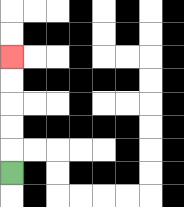{'start': '[0, 7]', 'end': '[0, 2]', 'path_directions': 'U,U,U,U,U', 'path_coordinates': '[[0, 7], [0, 6], [0, 5], [0, 4], [0, 3], [0, 2]]'}